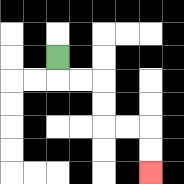{'start': '[2, 2]', 'end': '[6, 7]', 'path_directions': 'D,R,R,D,D,R,R,D,D', 'path_coordinates': '[[2, 2], [2, 3], [3, 3], [4, 3], [4, 4], [4, 5], [5, 5], [6, 5], [6, 6], [6, 7]]'}